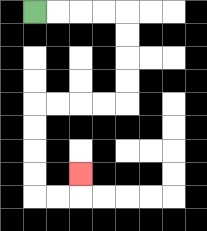{'start': '[1, 0]', 'end': '[3, 7]', 'path_directions': 'R,R,R,R,D,D,D,D,L,L,L,L,D,D,D,D,R,R,U', 'path_coordinates': '[[1, 0], [2, 0], [3, 0], [4, 0], [5, 0], [5, 1], [5, 2], [5, 3], [5, 4], [4, 4], [3, 4], [2, 4], [1, 4], [1, 5], [1, 6], [1, 7], [1, 8], [2, 8], [3, 8], [3, 7]]'}